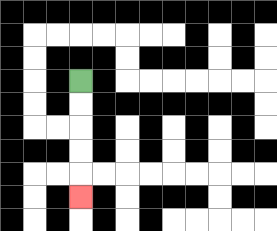{'start': '[3, 3]', 'end': '[3, 8]', 'path_directions': 'D,D,D,D,D', 'path_coordinates': '[[3, 3], [3, 4], [3, 5], [3, 6], [3, 7], [3, 8]]'}